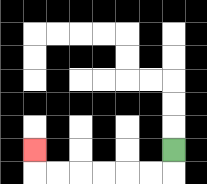{'start': '[7, 6]', 'end': '[1, 6]', 'path_directions': 'D,L,L,L,L,L,L,U', 'path_coordinates': '[[7, 6], [7, 7], [6, 7], [5, 7], [4, 7], [3, 7], [2, 7], [1, 7], [1, 6]]'}